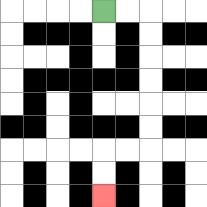{'start': '[4, 0]', 'end': '[4, 8]', 'path_directions': 'R,R,D,D,D,D,D,D,L,L,D,D', 'path_coordinates': '[[4, 0], [5, 0], [6, 0], [6, 1], [6, 2], [6, 3], [6, 4], [6, 5], [6, 6], [5, 6], [4, 6], [4, 7], [4, 8]]'}